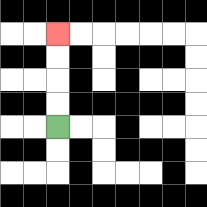{'start': '[2, 5]', 'end': '[2, 1]', 'path_directions': 'U,U,U,U', 'path_coordinates': '[[2, 5], [2, 4], [2, 3], [2, 2], [2, 1]]'}